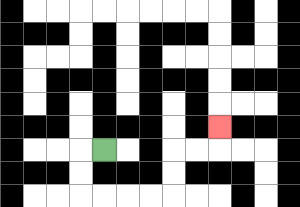{'start': '[4, 6]', 'end': '[9, 5]', 'path_directions': 'L,D,D,R,R,R,R,U,U,R,R,U', 'path_coordinates': '[[4, 6], [3, 6], [3, 7], [3, 8], [4, 8], [5, 8], [6, 8], [7, 8], [7, 7], [7, 6], [8, 6], [9, 6], [9, 5]]'}